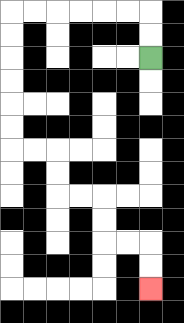{'start': '[6, 2]', 'end': '[6, 12]', 'path_directions': 'U,U,L,L,L,L,L,L,D,D,D,D,D,D,R,R,D,D,R,R,D,D,R,R,D,D', 'path_coordinates': '[[6, 2], [6, 1], [6, 0], [5, 0], [4, 0], [3, 0], [2, 0], [1, 0], [0, 0], [0, 1], [0, 2], [0, 3], [0, 4], [0, 5], [0, 6], [1, 6], [2, 6], [2, 7], [2, 8], [3, 8], [4, 8], [4, 9], [4, 10], [5, 10], [6, 10], [6, 11], [6, 12]]'}